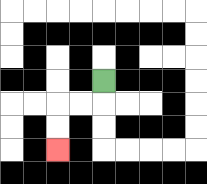{'start': '[4, 3]', 'end': '[2, 6]', 'path_directions': 'D,L,L,D,D', 'path_coordinates': '[[4, 3], [4, 4], [3, 4], [2, 4], [2, 5], [2, 6]]'}